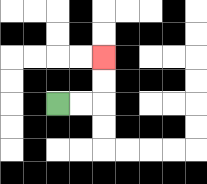{'start': '[2, 4]', 'end': '[4, 2]', 'path_directions': 'R,R,U,U', 'path_coordinates': '[[2, 4], [3, 4], [4, 4], [4, 3], [4, 2]]'}